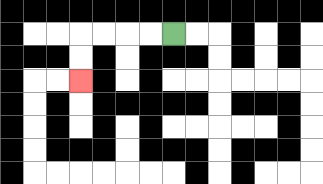{'start': '[7, 1]', 'end': '[3, 3]', 'path_directions': 'L,L,L,L,D,D', 'path_coordinates': '[[7, 1], [6, 1], [5, 1], [4, 1], [3, 1], [3, 2], [3, 3]]'}